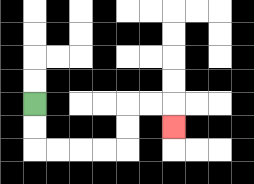{'start': '[1, 4]', 'end': '[7, 5]', 'path_directions': 'D,D,R,R,R,R,U,U,R,R,D', 'path_coordinates': '[[1, 4], [1, 5], [1, 6], [2, 6], [3, 6], [4, 6], [5, 6], [5, 5], [5, 4], [6, 4], [7, 4], [7, 5]]'}